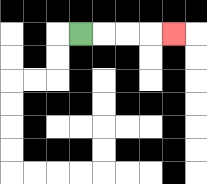{'start': '[3, 1]', 'end': '[7, 1]', 'path_directions': 'R,R,R,R', 'path_coordinates': '[[3, 1], [4, 1], [5, 1], [6, 1], [7, 1]]'}